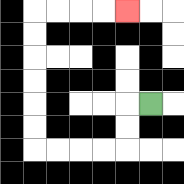{'start': '[6, 4]', 'end': '[5, 0]', 'path_directions': 'L,D,D,L,L,L,L,U,U,U,U,U,U,R,R,R,R', 'path_coordinates': '[[6, 4], [5, 4], [5, 5], [5, 6], [4, 6], [3, 6], [2, 6], [1, 6], [1, 5], [1, 4], [1, 3], [1, 2], [1, 1], [1, 0], [2, 0], [3, 0], [4, 0], [5, 0]]'}